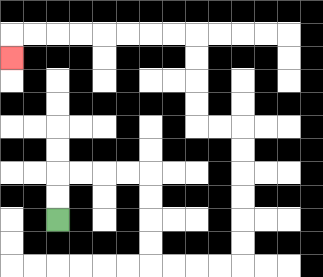{'start': '[2, 9]', 'end': '[0, 2]', 'path_directions': 'U,U,R,R,R,R,D,D,D,D,R,R,R,R,U,U,U,U,U,U,L,L,U,U,U,U,L,L,L,L,L,L,L,L,D', 'path_coordinates': '[[2, 9], [2, 8], [2, 7], [3, 7], [4, 7], [5, 7], [6, 7], [6, 8], [6, 9], [6, 10], [6, 11], [7, 11], [8, 11], [9, 11], [10, 11], [10, 10], [10, 9], [10, 8], [10, 7], [10, 6], [10, 5], [9, 5], [8, 5], [8, 4], [8, 3], [8, 2], [8, 1], [7, 1], [6, 1], [5, 1], [4, 1], [3, 1], [2, 1], [1, 1], [0, 1], [0, 2]]'}